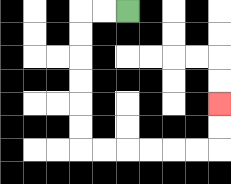{'start': '[5, 0]', 'end': '[9, 4]', 'path_directions': 'L,L,D,D,D,D,D,D,R,R,R,R,R,R,U,U', 'path_coordinates': '[[5, 0], [4, 0], [3, 0], [3, 1], [3, 2], [3, 3], [3, 4], [3, 5], [3, 6], [4, 6], [5, 6], [6, 6], [7, 6], [8, 6], [9, 6], [9, 5], [9, 4]]'}